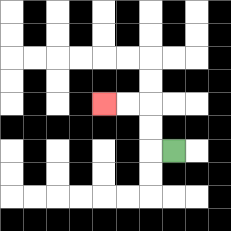{'start': '[7, 6]', 'end': '[4, 4]', 'path_directions': 'L,U,U,L,L', 'path_coordinates': '[[7, 6], [6, 6], [6, 5], [6, 4], [5, 4], [4, 4]]'}